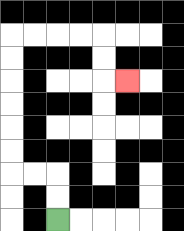{'start': '[2, 9]', 'end': '[5, 3]', 'path_directions': 'U,U,L,L,U,U,U,U,U,U,R,R,R,R,D,D,R', 'path_coordinates': '[[2, 9], [2, 8], [2, 7], [1, 7], [0, 7], [0, 6], [0, 5], [0, 4], [0, 3], [0, 2], [0, 1], [1, 1], [2, 1], [3, 1], [4, 1], [4, 2], [4, 3], [5, 3]]'}